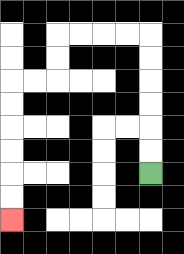{'start': '[6, 7]', 'end': '[0, 9]', 'path_directions': 'U,U,U,U,U,U,L,L,L,L,D,D,L,L,D,D,D,D,D,D', 'path_coordinates': '[[6, 7], [6, 6], [6, 5], [6, 4], [6, 3], [6, 2], [6, 1], [5, 1], [4, 1], [3, 1], [2, 1], [2, 2], [2, 3], [1, 3], [0, 3], [0, 4], [0, 5], [0, 6], [0, 7], [0, 8], [0, 9]]'}